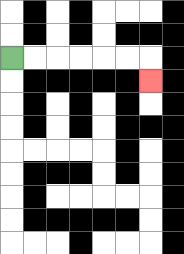{'start': '[0, 2]', 'end': '[6, 3]', 'path_directions': 'R,R,R,R,R,R,D', 'path_coordinates': '[[0, 2], [1, 2], [2, 2], [3, 2], [4, 2], [5, 2], [6, 2], [6, 3]]'}